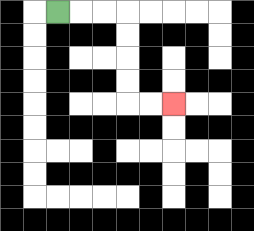{'start': '[2, 0]', 'end': '[7, 4]', 'path_directions': 'R,R,R,D,D,D,D,R,R', 'path_coordinates': '[[2, 0], [3, 0], [4, 0], [5, 0], [5, 1], [5, 2], [5, 3], [5, 4], [6, 4], [7, 4]]'}